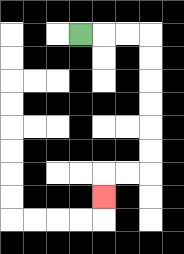{'start': '[3, 1]', 'end': '[4, 8]', 'path_directions': 'R,R,R,D,D,D,D,D,D,L,L,D', 'path_coordinates': '[[3, 1], [4, 1], [5, 1], [6, 1], [6, 2], [6, 3], [6, 4], [6, 5], [6, 6], [6, 7], [5, 7], [4, 7], [4, 8]]'}